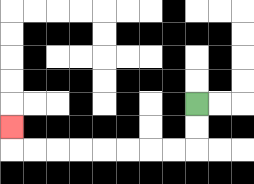{'start': '[8, 4]', 'end': '[0, 5]', 'path_directions': 'D,D,L,L,L,L,L,L,L,L,U', 'path_coordinates': '[[8, 4], [8, 5], [8, 6], [7, 6], [6, 6], [5, 6], [4, 6], [3, 6], [2, 6], [1, 6], [0, 6], [0, 5]]'}